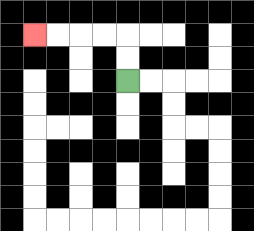{'start': '[5, 3]', 'end': '[1, 1]', 'path_directions': 'U,U,L,L,L,L', 'path_coordinates': '[[5, 3], [5, 2], [5, 1], [4, 1], [3, 1], [2, 1], [1, 1]]'}